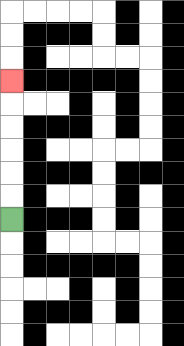{'start': '[0, 9]', 'end': '[0, 3]', 'path_directions': 'U,U,U,U,U,U', 'path_coordinates': '[[0, 9], [0, 8], [0, 7], [0, 6], [0, 5], [0, 4], [0, 3]]'}